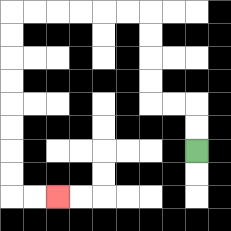{'start': '[8, 6]', 'end': '[2, 8]', 'path_directions': 'U,U,L,L,U,U,U,U,L,L,L,L,L,L,D,D,D,D,D,D,D,D,R,R', 'path_coordinates': '[[8, 6], [8, 5], [8, 4], [7, 4], [6, 4], [6, 3], [6, 2], [6, 1], [6, 0], [5, 0], [4, 0], [3, 0], [2, 0], [1, 0], [0, 0], [0, 1], [0, 2], [0, 3], [0, 4], [0, 5], [0, 6], [0, 7], [0, 8], [1, 8], [2, 8]]'}